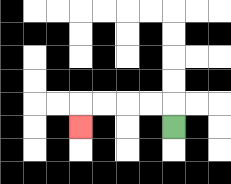{'start': '[7, 5]', 'end': '[3, 5]', 'path_directions': 'U,L,L,L,L,D', 'path_coordinates': '[[7, 5], [7, 4], [6, 4], [5, 4], [4, 4], [3, 4], [3, 5]]'}